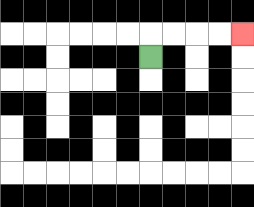{'start': '[6, 2]', 'end': '[10, 1]', 'path_directions': 'U,R,R,R,R', 'path_coordinates': '[[6, 2], [6, 1], [7, 1], [8, 1], [9, 1], [10, 1]]'}